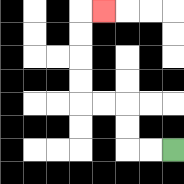{'start': '[7, 6]', 'end': '[4, 0]', 'path_directions': 'L,L,U,U,L,L,U,U,U,U,R', 'path_coordinates': '[[7, 6], [6, 6], [5, 6], [5, 5], [5, 4], [4, 4], [3, 4], [3, 3], [3, 2], [3, 1], [3, 0], [4, 0]]'}